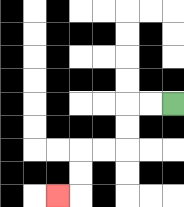{'start': '[7, 4]', 'end': '[2, 8]', 'path_directions': 'L,L,D,D,L,L,D,D,L', 'path_coordinates': '[[7, 4], [6, 4], [5, 4], [5, 5], [5, 6], [4, 6], [3, 6], [3, 7], [3, 8], [2, 8]]'}